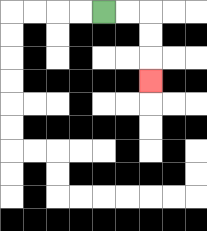{'start': '[4, 0]', 'end': '[6, 3]', 'path_directions': 'R,R,D,D,D', 'path_coordinates': '[[4, 0], [5, 0], [6, 0], [6, 1], [6, 2], [6, 3]]'}